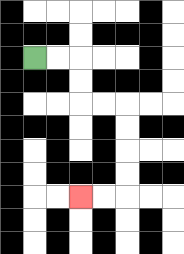{'start': '[1, 2]', 'end': '[3, 8]', 'path_directions': 'R,R,D,D,R,R,D,D,D,D,L,L', 'path_coordinates': '[[1, 2], [2, 2], [3, 2], [3, 3], [3, 4], [4, 4], [5, 4], [5, 5], [5, 6], [5, 7], [5, 8], [4, 8], [3, 8]]'}